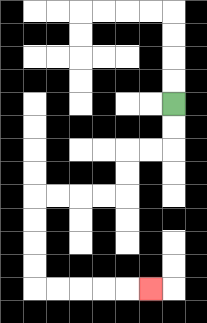{'start': '[7, 4]', 'end': '[6, 12]', 'path_directions': 'D,D,L,L,D,D,L,L,L,L,D,D,D,D,R,R,R,R,R', 'path_coordinates': '[[7, 4], [7, 5], [7, 6], [6, 6], [5, 6], [5, 7], [5, 8], [4, 8], [3, 8], [2, 8], [1, 8], [1, 9], [1, 10], [1, 11], [1, 12], [2, 12], [3, 12], [4, 12], [5, 12], [6, 12]]'}